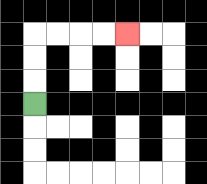{'start': '[1, 4]', 'end': '[5, 1]', 'path_directions': 'U,U,U,R,R,R,R', 'path_coordinates': '[[1, 4], [1, 3], [1, 2], [1, 1], [2, 1], [3, 1], [4, 1], [5, 1]]'}